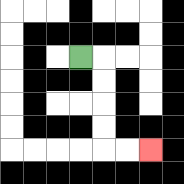{'start': '[3, 2]', 'end': '[6, 6]', 'path_directions': 'R,D,D,D,D,R,R', 'path_coordinates': '[[3, 2], [4, 2], [4, 3], [4, 4], [4, 5], [4, 6], [5, 6], [6, 6]]'}